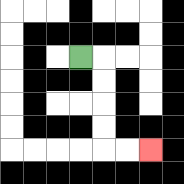{'start': '[3, 2]', 'end': '[6, 6]', 'path_directions': 'R,D,D,D,D,R,R', 'path_coordinates': '[[3, 2], [4, 2], [4, 3], [4, 4], [4, 5], [4, 6], [5, 6], [6, 6]]'}